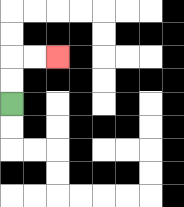{'start': '[0, 4]', 'end': '[2, 2]', 'path_directions': 'U,U,R,R', 'path_coordinates': '[[0, 4], [0, 3], [0, 2], [1, 2], [2, 2]]'}